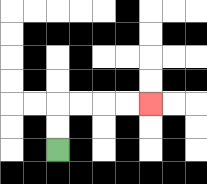{'start': '[2, 6]', 'end': '[6, 4]', 'path_directions': 'U,U,R,R,R,R', 'path_coordinates': '[[2, 6], [2, 5], [2, 4], [3, 4], [4, 4], [5, 4], [6, 4]]'}